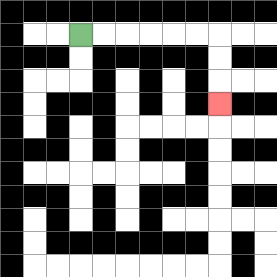{'start': '[3, 1]', 'end': '[9, 4]', 'path_directions': 'R,R,R,R,R,R,D,D,D', 'path_coordinates': '[[3, 1], [4, 1], [5, 1], [6, 1], [7, 1], [8, 1], [9, 1], [9, 2], [9, 3], [9, 4]]'}